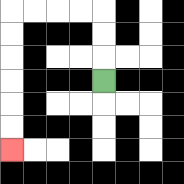{'start': '[4, 3]', 'end': '[0, 6]', 'path_directions': 'U,U,U,L,L,L,L,D,D,D,D,D,D', 'path_coordinates': '[[4, 3], [4, 2], [4, 1], [4, 0], [3, 0], [2, 0], [1, 0], [0, 0], [0, 1], [0, 2], [0, 3], [0, 4], [0, 5], [0, 6]]'}